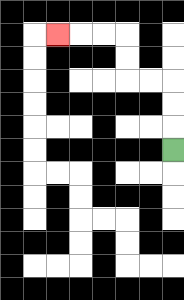{'start': '[7, 6]', 'end': '[2, 1]', 'path_directions': 'U,U,U,L,L,U,U,L,L,L', 'path_coordinates': '[[7, 6], [7, 5], [7, 4], [7, 3], [6, 3], [5, 3], [5, 2], [5, 1], [4, 1], [3, 1], [2, 1]]'}